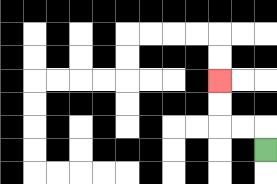{'start': '[11, 6]', 'end': '[9, 3]', 'path_directions': 'U,L,L,U,U', 'path_coordinates': '[[11, 6], [11, 5], [10, 5], [9, 5], [9, 4], [9, 3]]'}